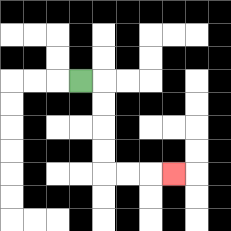{'start': '[3, 3]', 'end': '[7, 7]', 'path_directions': 'R,D,D,D,D,R,R,R', 'path_coordinates': '[[3, 3], [4, 3], [4, 4], [4, 5], [4, 6], [4, 7], [5, 7], [6, 7], [7, 7]]'}